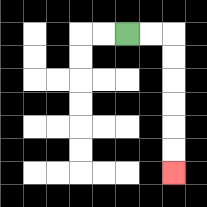{'start': '[5, 1]', 'end': '[7, 7]', 'path_directions': 'R,R,D,D,D,D,D,D', 'path_coordinates': '[[5, 1], [6, 1], [7, 1], [7, 2], [7, 3], [7, 4], [7, 5], [7, 6], [7, 7]]'}